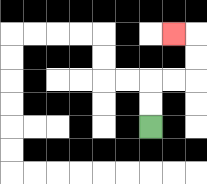{'start': '[6, 5]', 'end': '[7, 1]', 'path_directions': 'U,U,R,R,U,U,L', 'path_coordinates': '[[6, 5], [6, 4], [6, 3], [7, 3], [8, 3], [8, 2], [8, 1], [7, 1]]'}